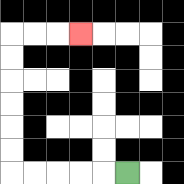{'start': '[5, 7]', 'end': '[3, 1]', 'path_directions': 'L,L,L,L,L,U,U,U,U,U,U,R,R,R', 'path_coordinates': '[[5, 7], [4, 7], [3, 7], [2, 7], [1, 7], [0, 7], [0, 6], [0, 5], [0, 4], [0, 3], [0, 2], [0, 1], [1, 1], [2, 1], [3, 1]]'}